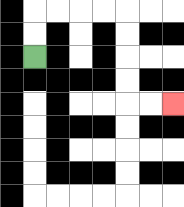{'start': '[1, 2]', 'end': '[7, 4]', 'path_directions': 'U,U,R,R,R,R,D,D,D,D,R,R', 'path_coordinates': '[[1, 2], [1, 1], [1, 0], [2, 0], [3, 0], [4, 0], [5, 0], [5, 1], [5, 2], [5, 3], [5, 4], [6, 4], [7, 4]]'}